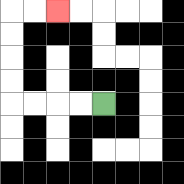{'start': '[4, 4]', 'end': '[2, 0]', 'path_directions': 'L,L,L,L,U,U,U,U,R,R', 'path_coordinates': '[[4, 4], [3, 4], [2, 4], [1, 4], [0, 4], [0, 3], [0, 2], [0, 1], [0, 0], [1, 0], [2, 0]]'}